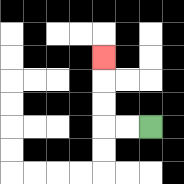{'start': '[6, 5]', 'end': '[4, 2]', 'path_directions': 'L,L,U,U,U', 'path_coordinates': '[[6, 5], [5, 5], [4, 5], [4, 4], [4, 3], [4, 2]]'}